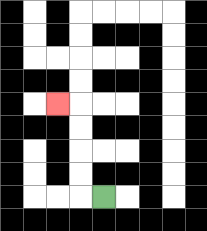{'start': '[4, 8]', 'end': '[2, 4]', 'path_directions': 'L,U,U,U,U,L', 'path_coordinates': '[[4, 8], [3, 8], [3, 7], [3, 6], [3, 5], [3, 4], [2, 4]]'}